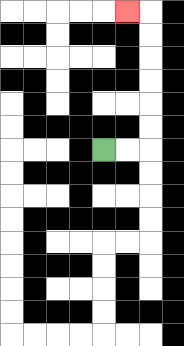{'start': '[4, 6]', 'end': '[5, 0]', 'path_directions': 'R,R,U,U,U,U,U,U,L', 'path_coordinates': '[[4, 6], [5, 6], [6, 6], [6, 5], [6, 4], [6, 3], [6, 2], [6, 1], [6, 0], [5, 0]]'}